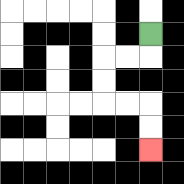{'start': '[6, 1]', 'end': '[6, 6]', 'path_directions': 'D,L,L,D,D,R,R,D,D', 'path_coordinates': '[[6, 1], [6, 2], [5, 2], [4, 2], [4, 3], [4, 4], [5, 4], [6, 4], [6, 5], [6, 6]]'}